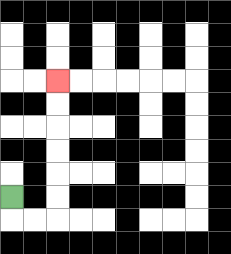{'start': '[0, 8]', 'end': '[2, 3]', 'path_directions': 'D,R,R,U,U,U,U,U,U', 'path_coordinates': '[[0, 8], [0, 9], [1, 9], [2, 9], [2, 8], [2, 7], [2, 6], [2, 5], [2, 4], [2, 3]]'}